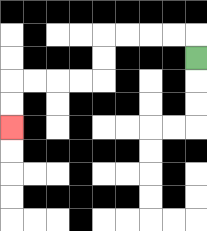{'start': '[8, 2]', 'end': '[0, 5]', 'path_directions': 'U,L,L,L,L,D,D,L,L,L,L,D,D', 'path_coordinates': '[[8, 2], [8, 1], [7, 1], [6, 1], [5, 1], [4, 1], [4, 2], [4, 3], [3, 3], [2, 3], [1, 3], [0, 3], [0, 4], [0, 5]]'}